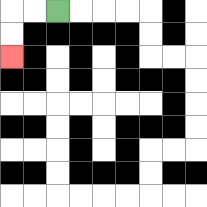{'start': '[2, 0]', 'end': '[0, 2]', 'path_directions': 'L,L,D,D', 'path_coordinates': '[[2, 0], [1, 0], [0, 0], [0, 1], [0, 2]]'}